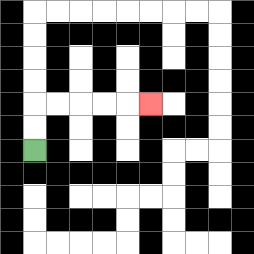{'start': '[1, 6]', 'end': '[6, 4]', 'path_directions': 'U,U,R,R,R,R,R', 'path_coordinates': '[[1, 6], [1, 5], [1, 4], [2, 4], [3, 4], [4, 4], [5, 4], [6, 4]]'}